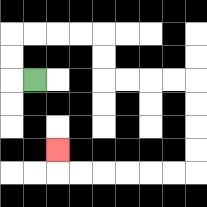{'start': '[1, 3]', 'end': '[2, 6]', 'path_directions': 'L,U,U,R,R,R,R,D,D,R,R,R,R,D,D,D,D,L,L,L,L,L,L,U', 'path_coordinates': '[[1, 3], [0, 3], [0, 2], [0, 1], [1, 1], [2, 1], [3, 1], [4, 1], [4, 2], [4, 3], [5, 3], [6, 3], [7, 3], [8, 3], [8, 4], [8, 5], [8, 6], [8, 7], [7, 7], [6, 7], [5, 7], [4, 7], [3, 7], [2, 7], [2, 6]]'}